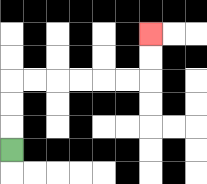{'start': '[0, 6]', 'end': '[6, 1]', 'path_directions': 'U,U,U,R,R,R,R,R,R,U,U', 'path_coordinates': '[[0, 6], [0, 5], [0, 4], [0, 3], [1, 3], [2, 3], [3, 3], [4, 3], [5, 3], [6, 3], [6, 2], [6, 1]]'}